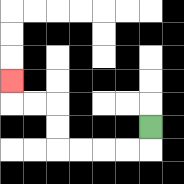{'start': '[6, 5]', 'end': '[0, 3]', 'path_directions': 'D,L,L,L,L,U,U,L,L,U', 'path_coordinates': '[[6, 5], [6, 6], [5, 6], [4, 6], [3, 6], [2, 6], [2, 5], [2, 4], [1, 4], [0, 4], [0, 3]]'}